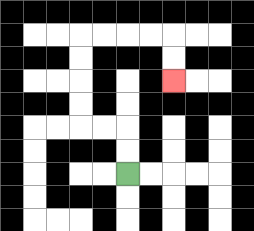{'start': '[5, 7]', 'end': '[7, 3]', 'path_directions': 'U,U,L,L,U,U,U,U,R,R,R,R,D,D', 'path_coordinates': '[[5, 7], [5, 6], [5, 5], [4, 5], [3, 5], [3, 4], [3, 3], [3, 2], [3, 1], [4, 1], [5, 1], [6, 1], [7, 1], [7, 2], [7, 3]]'}